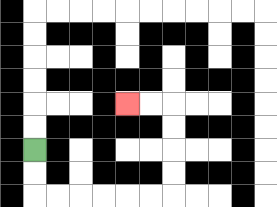{'start': '[1, 6]', 'end': '[5, 4]', 'path_directions': 'D,D,R,R,R,R,R,R,U,U,U,U,L,L', 'path_coordinates': '[[1, 6], [1, 7], [1, 8], [2, 8], [3, 8], [4, 8], [5, 8], [6, 8], [7, 8], [7, 7], [7, 6], [7, 5], [7, 4], [6, 4], [5, 4]]'}